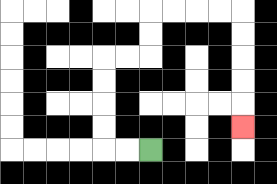{'start': '[6, 6]', 'end': '[10, 5]', 'path_directions': 'L,L,U,U,U,U,R,R,U,U,R,R,R,R,D,D,D,D,D', 'path_coordinates': '[[6, 6], [5, 6], [4, 6], [4, 5], [4, 4], [4, 3], [4, 2], [5, 2], [6, 2], [6, 1], [6, 0], [7, 0], [8, 0], [9, 0], [10, 0], [10, 1], [10, 2], [10, 3], [10, 4], [10, 5]]'}